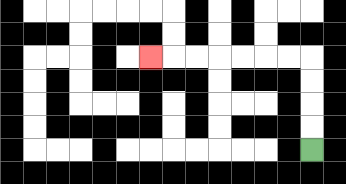{'start': '[13, 6]', 'end': '[6, 2]', 'path_directions': 'U,U,U,U,L,L,L,L,L,L,L', 'path_coordinates': '[[13, 6], [13, 5], [13, 4], [13, 3], [13, 2], [12, 2], [11, 2], [10, 2], [9, 2], [8, 2], [7, 2], [6, 2]]'}